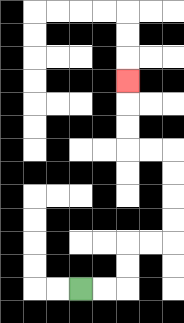{'start': '[3, 12]', 'end': '[5, 3]', 'path_directions': 'R,R,U,U,R,R,U,U,U,U,L,L,U,U,U', 'path_coordinates': '[[3, 12], [4, 12], [5, 12], [5, 11], [5, 10], [6, 10], [7, 10], [7, 9], [7, 8], [7, 7], [7, 6], [6, 6], [5, 6], [5, 5], [5, 4], [5, 3]]'}